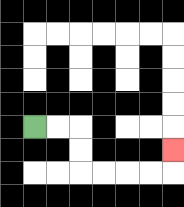{'start': '[1, 5]', 'end': '[7, 6]', 'path_directions': 'R,R,D,D,R,R,R,R,U', 'path_coordinates': '[[1, 5], [2, 5], [3, 5], [3, 6], [3, 7], [4, 7], [5, 7], [6, 7], [7, 7], [7, 6]]'}